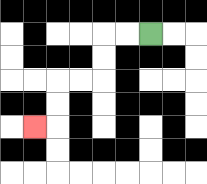{'start': '[6, 1]', 'end': '[1, 5]', 'path_directions': 'L,L,D,D,L,L,D,D,L', 'path_coordinates': '[[6, 1], [5, 1], [4, 1], [4, 2], [4, 3], [3, 3], [2, 3], [2, 4], [2, 5], [1, 5]]'}